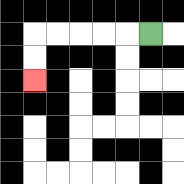{'start': '[6, 1]', 'end': '[1, 3]', 'path_directions': 'L,L,L,L,L,D,D', 'path_coordinates': '[[6, 1], [5, 1], [4, 1], [3, 1], [2, 1], [1, 1], [1, 2], [1, 3]]'}